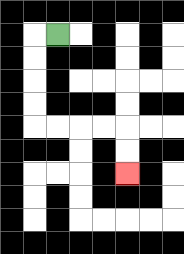{'start': '[2, 1]', 'end': '[5, 7]', 'path_directions': 'L,D,D,D,D,R,R,R,R,D,D', 'path_coordinates': '[[2, 1], [1, 1], [1, 2], [1, 3], [1, 4], [1, 5], [2, 5], [3, 5], [4, 5], [5, 5], [5, 6], [5, 7]]'}